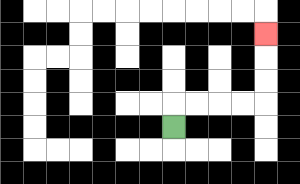{'start': '[7, 5]', 'end': '[11, 1]', 'path_directions': 'U,R,R,R,R,U,U,U', 'path_coordinates': '[[7, 5], [7, 4], [8, 4], [9, 4], [10, 4], [11, 4], [11, 3], [11, 2], [11, 1]]'}